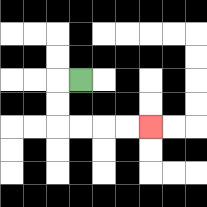{'start': '[3, 3]', 'end': '[6, 5]', 'path_directions': 'L,D,D,R,R,R,R', 'path_coordinates': '[[3, 3], [2, 3], [2, 4], [2, 5], [3, 5], [4, 5], [5, 5], [6, 5]]'}